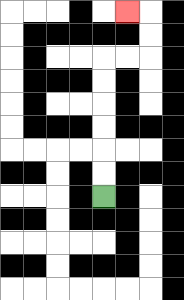{'start': '[4, 8]', 'end': '[5, 0]', 'path_directions': 'U,U,U,U,U,U,R,R,U,U,L', 'path_coordinates': '[[4, 8], [4, 7], [4, 6], [4, 5], [4, 4], [4, 3], [4, 2], [5, 2], [6, 2], [6, 1], [6, 0], [5, 0]]'}